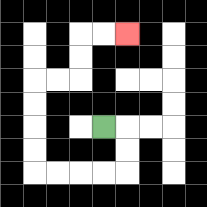{'start': '[4, 5]', 'end': '[5, 1]', 'path_directions': 'R,D,D,L,L,L,L,U,U,U,U,R,R,U,U,R,R', 'path_coordinates': '[[4, 5], [5, 5], [5, 6], [5, 7], [4, 7], [3, 7], [2, 7], [1, 7], [1, 6], [1, 5], [1, 4], [1, 3], [2, 3], [3, 3], [3, 2], [3, 1], [4, 1], [5, 1]]'}